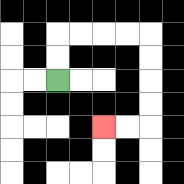{'start': '[2, 3]', 'end': '[4, 5]', 'path_directions': 'U,U,R,R,R,R,D,D,D,D,L,L', 'path_coordinates': '[[2, 3], [2, 2], [2, 1], [3, 1], [4, 1], [5, 1], [6, 1], [6, 2], [6, 3], [6, 4], [6, 5], [5, 5], [4, 5]]'}